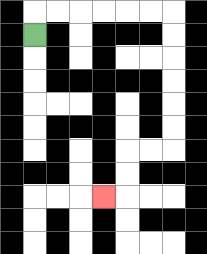{'start': '[1, 1]', 'end': '[4, 8]', 'path_directions': 'U,R,R,R,R,R,R,D,D,D,D,D,D,L,L,D,D,L', 'path_coordinates': '[[1, 1], [1, 0], [2, 0], [3, 0], [4, 0], [5, 0], [6, 0], [7, 0], [7, 1], [7, 2], [7, 3], [7, 4], [7, 5], [7, 6], [6, 6], [5, 6], [5, 7], [5, 8], [4, 8]]'}